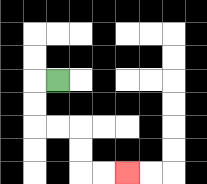{'start': '[2, 3]', 'end': '[5, 7]', 'path_directions': 'L,D,D,R,R,D,D,R,R', 'path_coordinates': '[[2, 3], [1, 3], [1, 4], [1, 5], [2, 5], [3, 5], [3, 6], [3, 7], [4, 7], [5, 7]]'}